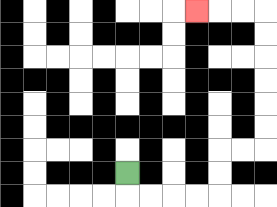{'start': '[5, 7]', 'end': '[8, 0]', 'path_directions': 'D,R,R,R,R,U,U,R,R,U,U,U,U,U,U,L,L,L', 'path_coordinates': '[[5, 7], [5, 8], [6, 8], [7, 8], [8, 8], [9, 8], [9, 7], [9, 6], [10, 6], [11, 6], [11, 5], [11, 4], [11, 3], [11, 2], [11, 1], [11, 0], [10, 0], [9, 0], [8, 0]]'}